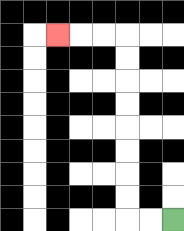{'start': '[7, 9]', 'end': '[2, 1]', 'path_directions': 'L,L,U,U,U,U,U,U,U,U,L,L,L', 'path_coordinates': '[[7, 9], [6, 9], [5, 9], [5, 8], [5, 7], [5, 6], [5, 5], [5, 4], [5, 3], [5, 2], [5, 1], [4, 1], [3, 1], [2, 1]]'}